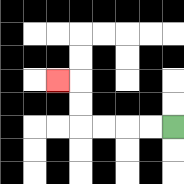{'start': '[7, 5]', 'end': '[2, 3]', 'path_directions': 'L,L,L,L,U,U,L', 'path_coordinates': '[[7, 5], [6, 5], [5, 5], [4, 5], [3, 5], [3, 4], [3, 3], [2, 3]]'}